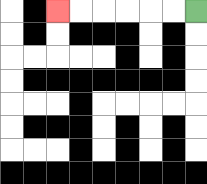{'start': '[8, 0]', 'end': '[2, 0]', 'path_directions': 'L,L,L,L,L,L', 'path_coordinates': '[[8, 0], [7, 0], [6, 0], [5, 0], [4, 0], [3, 0], [2, 0]]'}